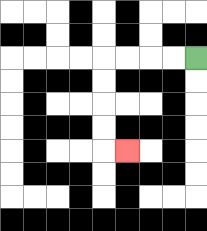{'start': '[8, 2]', 'end': '[5, 6]', 'path_directions': 'L,L,L,L,D,D,D,D,R', 'path_coordinates': '[[8, 2], [7, 2], [6, 2], [5, 2], [4, 2], [4, 3], [4, 4], [4, 5], [4, 6], [5, 6]]'}